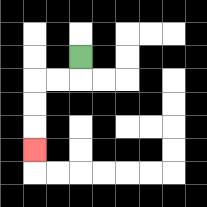{'start': '[3, 2]', 'end': '[1, 6]', 'path_directions': 'D,L,L,D,D,D', 'path_coordinates': '[[3, 2], [3, 3], [2, 3], [1, 3], [1, 4], [1, 5], [1, 6]]'}